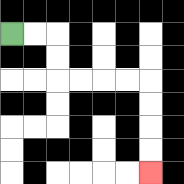{'start': '[0, 1]', 'end': '[6, 7]', 'path_directions': 'R,R,D,D,R,R,R,R,D,D,D,D', 'path_coordinates': '[[0, 1], [1, 1], [2, 1], [2, 2], [2, 3], [3, 3], [4, 3], [5, 3], [6, 3], [6, 4], [6, 5], [6, 6], [6, 7]]'}